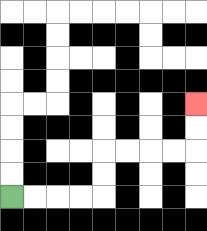{'start': '[0, 8]', 'end': '[8, 4]', 'path_directions': 'R,R,R,R,U,U,R,R,R,R,U,U', 'path_coordinates': '[[0, 8], [1, 8], [2, 8], [3, 8], [4, 8], [4, 7], [4, 6], [5, 6], [6, 6], [7, 6], [8, 6], [8, 5], [8, 4]]'}